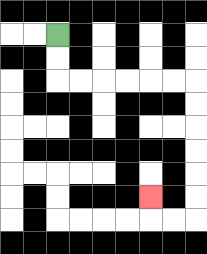{'start': '[2, 1]', 'end': '[6, 8]', 'path_directions': 'D,D,R,R,R,R,R,R,D,D,D,D,D,D,L,L,U', 'path_coordinates': '[[2, 1], [2, 2], [2, 3], [3, 3], [4, 3], [5, 3], [6, 3], [7, 3], [8, 3], [8, 4], [8, 5], [8, 6], [8, 7], [8, 8], [8, 9], [7, 9], [6, 9], [6, 8]]'}